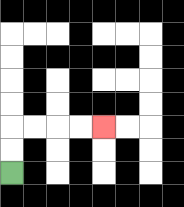{'start': '[0, 7]', 'end': '[4, 5]', 'path_directions': 'U,U,R,R,R,R', 'path_coordinates': '[[0, 7], [0, 6], [0, 5], [1, 5], [2, 5], [3, 5], [4, 5]]'}